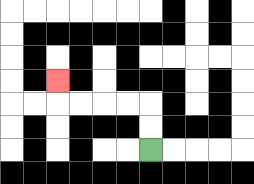{'start': '[6, 6]', 'end': '[2, 3]', 'path_directions': 'U,U,L,L,L,L,U', 'path_coordinates': '[[6, 6], [6, 5], [6, 4], [5, 4], [4, 4], [3, 4], [2, 4], [2, 3]]'}